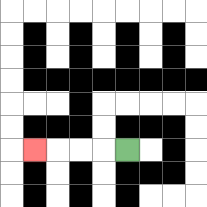{'start': '[5, 6]', 'end': '[1, 6]', 'path_directions': 'L,L,L,L', 'path_coordinates': '[[5, 6], [4, 6], [3, 6], [2, 6], [1, 6]]'}